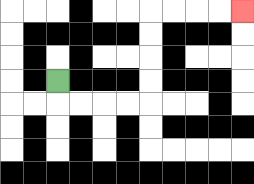{'start': '[2, 3]', 'end': '[10, 0]', 'path_directions': 'D,R,R,R,R,U,U,U,U,R,R,R,R', 'path_coordinates': '[[2, 3], [2, 4], [3, 4], [4, 4], [5, 4], [6, 4], [6, 3], [6, 2], [6, 1], [6, 0], [7, 0], [8, 0], [9, 0], [10, 0]]'}